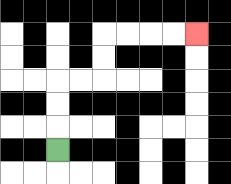{'start': '[2, 6]', 'end': '[8, 1]', 'path_directions': 'U,U,U,R,R,U,U,R,R,R,R', 'path_coordinates': '[[2, 6], [2, 5], [2, 4], [2, 3], [3, 3], [4, 3], [4, 2], [4, 1], [5, 1], [6, 1], [7, 1], [8, 1]]'}